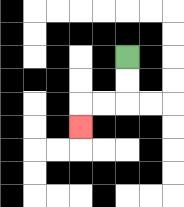{'start': '[5, 2]', 'end': '[3, 5]', 'path_directions': 'D,D,L,L,D', 'path_coordinates': '[[5, 2], [5, 3], [5, 4], [4, 4], [3, 4], [3, 5]]'}